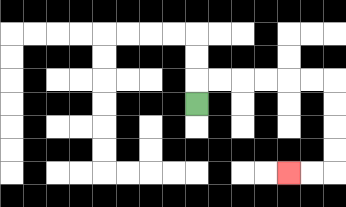{'start': '[8, 4]', 'end': '[12, 7]', 'path_directions': 'U,R,R,R,R,R,R,D,D,D,D,L,L', 'path_coordinates': '[[8, 4], [8, 3], [9, 3], [10, 3], [11, 3], [12, 3], [13, 3], [14, 3], [14, 4], [14, 5], [14, 6], [14, 7], [13, 7], [12, 7]]'}